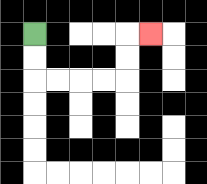{'start': '[1, 1]', 'end': '[6, 1]', 'path_directions': 'D,D,R,R,R,R,U,U,R', 'path_coordinates': '[[1, 1], [1, 2], [1, 3], [2, 3], [3, 3], [4, 3], [5, 3], [5, 2], [5, 1], [6, 1]]'}